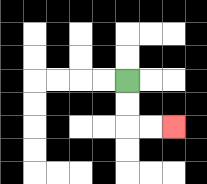{'start': '[5, 3]', 'end': '[7, 5]', 'path_directions': 'D,D,R,R', 'path_coordinates': '[[5, 3], [5, 4], [5, 5], [6, 5], [7, 5]]'}